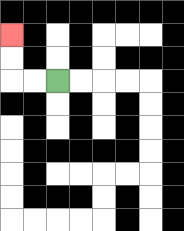{'start': '[2, 3]', 'end': '[0, 1]', 'path_directions': 'L,L,U,U', 'path_coordinates': '[[2, 3], [1, 3], [0, 3], [0, 2], [0, 1]]'}